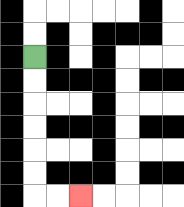{'start': '[1, 2]', 'end': '[3, 8]', 'path_directions': 'D,D,D,D,D,D,R,R', 'path_coordinates': '[[1, 2], [1, 3], [1, 4], [1, 5], [1, 6], [1, 7], [1, 8], [2, 8], [3, 8]]'}